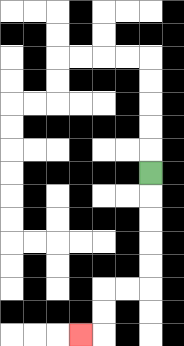{'start': '[6, 7]', 'end': '[3, 14]', 'path_directions': 'D,D,D,D,D,L,L,D,D,L', 'path_coordinates': '[[6, 7], [6, 8], [6, 9], [6, 10], [6, 11], [6, 12], [5, 12], [4, 12], [4, 13], [4, 14], [3, 14]]'}